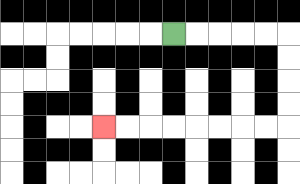{'start': '[7, 1]', 'end': '[4, 5]', 'path_directions': 'R,R,R,R,R,D,D,D,D,L,L,L,L,L,L,L,L', 'path_coordinates': '[[7, 1], [8, 1], [9, 1], [10, 1], [11, 1], [12, 1], [12, 2], [12, 3], [12, 4], [12, 5], [11, 5], [10, 5], [9, 5], [8, 5], [7, 5], [6, 5], [5, 5], [4, 5]]'}